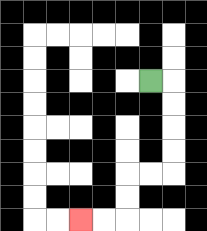{'start': '[6, 3]', 'end': '[3, 9]', 'path_directions': 'R,D,D,D,D,L,L,D,D,L,L', 'path_coordinates': '[[6, 3], [7, 3], [7, 4], [7, 5], [7, 6], [7, 7], [6, 7], [5, 7], [5, 8], [5, 9], [4, 9], [3, 9]]'}